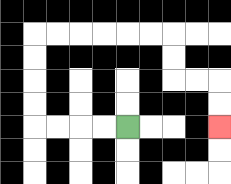{'start': '[5, 5]', 'end': '[9, 5]', 'path_directions': 'L,L,L,L,U,U,U,U,R,R,R,R,R,R,D,D,R,R,D,D', 'path_coordinates': '[[5, 5], [4, 5], [3, 5], [2, 5], [1, 5], [1, 4], [1, 3], [1, 2], [1, 1], [2, 1], [3, 1], [4, 1], [5, 1], [6, 1], [7, 1], [7, 2], [7, 3], [8, 3], [9, 3], [9, 4], [9, 5]]'}